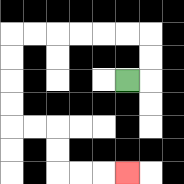{'start': '[5, 3]', 'end': '[5, 7]', 'path_directions': 'R,U,U,L,L,L,L,L,L,D,D,D,D,R,R,D,D,R,R,R', 'path_coordinates': '[[5, 3], [6, 3], [6, 2], [6, 1], [5, 1], [4, 1], [3, 1], [2, 1], [1, 1], [0, 1], [0, 2], [0, 3], [0, 4], [0, 5], [1, 5], [2, 5], [2, 6], [2, 7], [3, 7], [4, 7], [5, 7]]'}